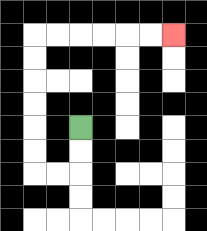{'start': '[3, 5]', 'end': '[7, 1]', 'path_directions': 'D,D,L,L,U,U,U,U,U,U,R,R,R,R,R,R', 'path_coordinates': '[[3, 5], [3, 6], [3, 7], [2, 7], [1, 7], [1, 6], [1, 5], [1, 4], [1, 3], [1, 2], [1, 1], [2, 1], [3, 1], [4, 1], [5, 1], [6, 1], [7, 1]]'}